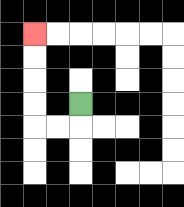{'start': '[3, 4]', 'end': '[1, 1]', 'path_directions': 'D,L,L,U,U,U,U', 'path_coordinates': '[[3, 4], [3, 5], [2, 5], [1, 5], [1, 4], [1, 3], [1, 2], [1, 1]]'}